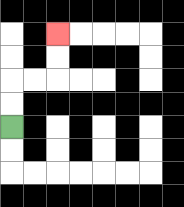{'start': '[0, 5]', 'end': '[2, 1]', 'path_directions': 'U,U,R,R,U,U', 'path_coordinates': '[[0, 5], [0, 4], [0, 3], [1, 3], [2, 3], [2, 2], [2, 1]]'}